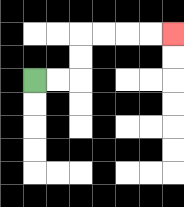{'start': '[1, 3]', 'end': '[7, 1]', 'path_directions': 'R,R,U,U,R,R,R,R', 'path_coordinates': '[[1, 3], [2, 3], [3, 3], [3, 2], [3, 1], [4, 1], [5, 1], [6, 1], [7, 1]]'}